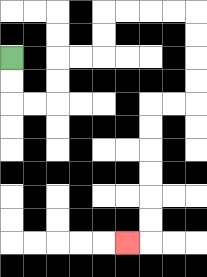{'start': '[0, 2]', 'end': '[5, 10]', 'path_directions': 'D,D,R,R,U,U,R,R,U,U,R,R,R,R,D,D,D,D,L,L,D,D,D,D,D,D,L', 'path_coordinates': '[[0, 2], [0, 3], [0, 4], [1, 4], [2, 4], [2, 3], [2, 2], [3, 2], [4, 2], [4, 1], [4, 0], [5, 0], [6, 0], [7, 0], [8, 0], [8, 1], [8, 2], [8, 3], [8, 4], [7, 4], [6, 4], [6, 5], [6, 6], [6, 7], [6, 8], [6, 9], [6, 10], [5, 10]]'}